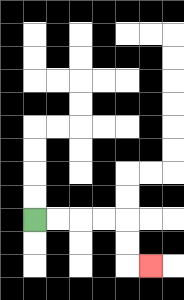{'start': '[1, 9]', 'end': '[6, 11]', 'path_directions': 'R,R,R,R,D,D,R', 'path_coordinates': '[[1, 9], [2, 9], [3, 9], [4, 9], [5, 9], [5, 10], [5, 11], [6, 11]]'}